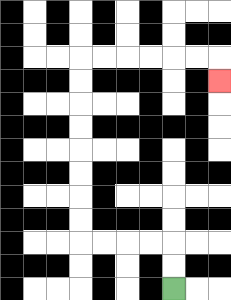{'start': '[7, 12]', 'end': '[9, 3]', 'path_directions': 'U,U,L,L,L,L,U,U,U,U,U,U,U,U,R,R,R,R,R,R,D', 'path_coordinates': '[[7, 12], [7, 11], [7, 10], [6, 10], [5, 10], [4, 10], [3, 10], [3, 9], [3, 8], [3, 7], [3, 6], [3, 5], [3, 4], [3, 3], [3, 2], [4, 2], [5, 2], [6, 2], [7, 2], [8, 2], [9, 2], [9, 3]]'}